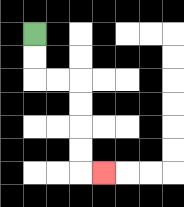{'start': '[1, 1]', 'end': '[4, 7]', 'path_directions': 'D,D,R,R,D,D,D,D,R', 'path_coordinates': '[[1, 1], [1, 2], [1, 3], [2, 3], [3, 3], [3, 4], [3, 5], [3, 6], [3, 7], [4, 7]]'}